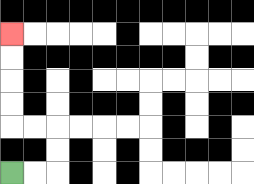{'start': '[0, 7]', 'end': '[0, 1]', 'path_directions': 'R,R,U,U,L,L,U,U,U,U', 'path_coordinates': '[[0, 7], [1, 7], [2, 7], [2, 6], [2, 5], [1, 5], [0, 5], [0, 4], [0, 3], [0, 2], [0, 1]]'}